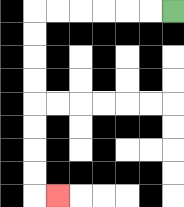{'start': '[7, 0]', 'end': '[2, 8]', 'path_directions': 'L,L,L,L,L,L,D,D,D,D,D,D,D,D,R', 'path_coordinates': '[[7, 0], [6, 0], [5, 0], [4, 0], [3, 0], [2, 0], [1, 0], [1, 1], [1, 2], [1, 3], [1, 4], [1, 5], [1, 6], [1, 7], [1, 8], [2, 8]]'}